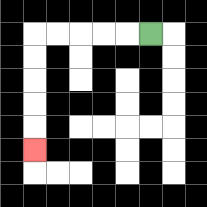{'start': '[6, 1]', 'end': '[1, 6]', 'path_directions': 'L,L,L,L,L,D,D,D,D,D', 'path_coordinates': '[[6, 1], [5, 1], [4, 1], [3, 1], [2, 1], [1, 1], [1, 2], [1, 3], [1, 4], [1, 5], [1, 6]]'}